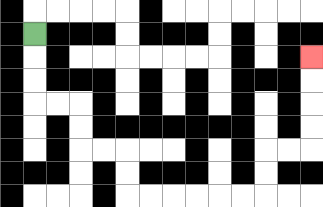{'start': '[1, 1]', 'end': '[13, 2]', 'path_directions': 'D,D,D,R,R,D,D,R,R,D,D,R,R,R,R,R,R,U,U,R,R,U,U,U,U', 'path_coordinates': '[[1, 1], [1, 2], [1, 3], [1, 4], [2, 4], [3, 4], [3, 5], [3, 6], [4, 6], [5, 6], [5, 7], [5, 8], [6, 8], [7, 8], [8, 8], [9, 8], [10, 8], [11, 8], [11, 7], [11, 6], [12, 6], [13, 6], [13, 5], [13, 4], [13, 3], [13, 2]]'}